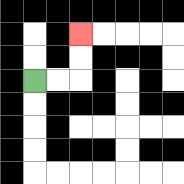{'start': '[1, 3]', 'end': '[3, 1]', 'path_directions': 'R,R,U,U', 'path_coordinates': '[[1, 3], [2, 3], [3, 3], [3, 2], [3, 1]]'}